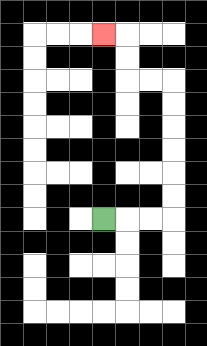{'start': '[4, 9]', 'end': '[4, 1]', 'path_directions': 'R,R,R,U,U,U,U,U,U,L,L,U,U,L', 'path_coordinates': '[[4, 9], [5, 9], [6, 9], [7, 9], [7, 8], [7, 7], [7, 6], [7, 5], [7, 4], [7, 3], [6, 3], [5, 3], [5, 2], [5, 1], [4, 1]]'}